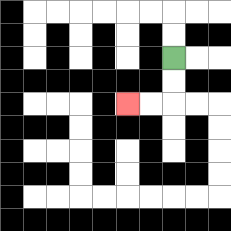{'start': '[7, 2]', 'end': '[5, 4]', 'path_directions': 'D,D,L,L', 'path_coordinates': '[[7, 2], [7, 3], [7, 4], [6, 4], [5, 4]]'}